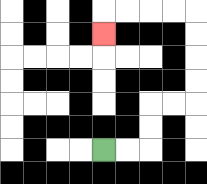{'start': '[4, 6]', 'end': '[4, 1]', 'path_directions': 'R,R,U,U,R,R,U,U,U,U,L,L,L,L,D', 'path_coordinates': '[[4, 6], [5, 6], [6, 6], [6, 5], [6, 4], [7, 4], [8, 4], [8, 3], [8, 2], [8, 1], [8, 0], [7, 0], [6, 0], [5, 0], [4, 0], [4, 1]]'}